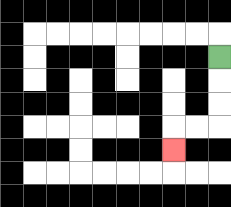{'start': '[9, 2]', 'end': '[7, 6]', 'path_directions': 'D,D,D,L,L,D', 'path_coordinates': '[[9, 2], [9, 3], [9, 4], [9, 5], [8, 5], [7, 5], [7, 6]]'}